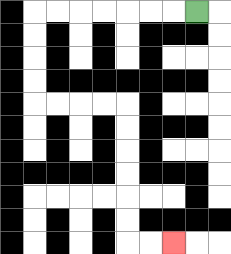{'start': '[8, 0]', 'end': '[7, 10]', 'path_directions': 'L,L,L,L,L,L,L,D,D,D,D,R,R,R,R,D,D,D,D,D,D,R,R', 'path_coordinates': '[[8, 0], [7, 0], [6, 0], [5, 0], [4, 0], [3, 0], [2, 0], [1, 0], [1, 1], [1, 2], [1, 3], [1, 4], [2, 4], [3, 4], [4, 4], [5, 4], [5, 5], [5, 6], [5, 7], [5, 8], [5, 9], [5, 10], [6, 10], [7, 10]]'}